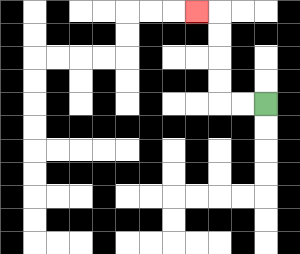{'start': '[11, 4]', 'end': '[8, 0]', 'path_directions': 'L,L,U,U,U,U,L', 'path_coordinates': '[[11, 4], [10, 4], [9, 4], [9, 3], [9, 2], [9, 1], [9, 0], [8, 0]]'}